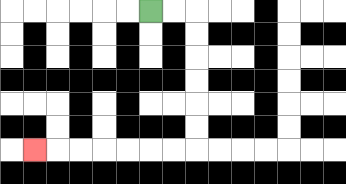{'start': '[6, 0]', 'end': '[1, 6]', 'path_directions': 'R,R,D,D,D,D,D,D,L,L,L,L,L,L,L', 'path_coordinates': '[[6, 0], [7, 0], [8, 0], [8, 1], [8, 2], [8, 3], [8, 4], [8, 5], [8, 6], [7, 6], [6, 6], [5, 6], [4, 6], [3, 6], [2, 6], [1, 6]]'}